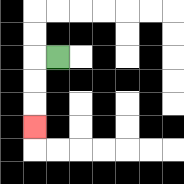{'start': '[2, 2]', 'end': '[1, 5]', 'path_directions': 'L,D,D,D', 'path_coordinates': '[[2, 2], [1, 2], [1, 3], [1, 4], [1, 5]]'}